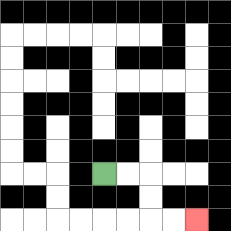{'start': '[4, 7]', 'end': '[8, 9]', 'path_directions': 'R,R,D,D,R,R', 'path_coordinates': '[[4, 7], [5, 7], [6, 7], [6, 8], [6, 9], [7, 9], [8, 9]]'}